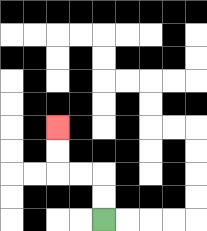{'start': '[4, 9]', 'end': '[2, 5]', 'path_directions': 'U,U,L,L,U,U', 'path_coordinates': '[[4, 9], [4, 8], [4, 7], [3, 7], [2, 7], [2, 6], [2, 5]]'}